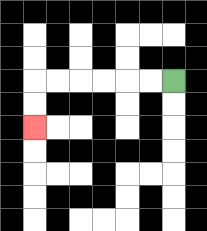{'start': '[7, 3]', 'end': '[1, 5]', 'path_directions': 'L,L,L,L,L,L,D,D', 'path_coordinates': '[[7, 3], [6, 3], [5, 3], [4, 3], [3, 3], [2, 3], [1, 3], [1, 4], [1, 5]]'}